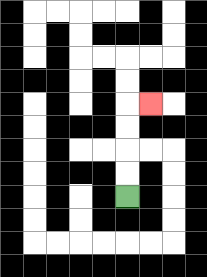{'start': '[5, 8]', 'end': '[6, 4]', 'path_directions': 'U,U,U,U,R', 'path_coordinates': '[[5, 8], [5, 7], [5, 6], [5, 5], [5, 4], [6, 4]]'}